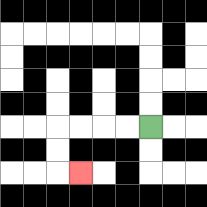{'start': '[6, 5]', 'end': '[3, 7]', 'path_directions': 'L,L,L,L,D,D,R', 'path_coordinates': '[[6, 5], [5, 5], [4, 5], [3, 5], [2, 5], [2, 6], [2, 7], [3, 7]]'}